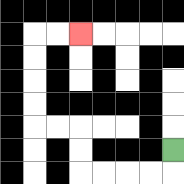{'start': '[7, 6]', 'end': '[3, 1]', 'path_directions': 'D,L,L,L,L,U,U,L,L,U,U,U,U,R,R', 'path_coordinates': '[[7, 6], [7, 7], [6, 7], [5, 7], [4, 7], [3, 7], [3, 6], [3, 5], [2, 5], [1, 5], [1, 4], [1, 3], [1, 2], [1, 1], [2, 1], [3, 1]]'}